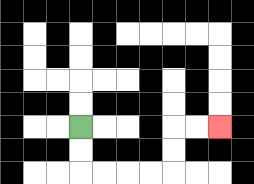{'start': '[3, 5]', 'end': '[9, 5]', 'path_directions': 'D,D,R,R,R,R,U,U,R,R', 'path_coordinates': '[[3, 5], [3, 6], [3, 7], [4, 7], [5, 7], [6, 7], [7, 7], [7, 6], [7, 5], [8, 5], [9, 5]]'}